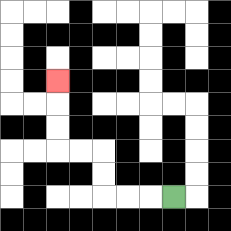{'start': '[7, 8]', 'end': '[2, 3]', 'path_directions': 'L,L,L,U,U,L,L,U,U,U', 'path_coordinates': '[[7, 8], [6, 8], [5, 8], [4, 8], [4, 7], [4, 6], [3, 6], [2, 6], [2, 5], [2, 4], [2, 3]]'}